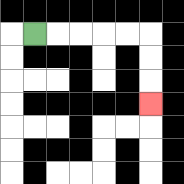{'start': '[1, 1]', 'end': '[6, 4]', 'path_directions': 'R,R,R,R,R,D,D,D', 'path_coordinates': '[[1, 1], [2, 1], [3, 1], [4, 1], [5, 1], [6, 1], [6, 2], [6, 3], [6, 4]]'}